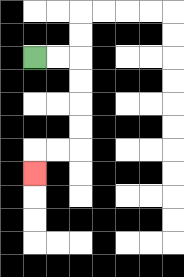{'start': '[1, 2]', 'end': '[1, 7]', 'path_directions': 'R,R,D,D,D,D,L,L,D', 'path_coordinates': '[[1, 2], [2, 2], [3, 2], [3, 3], [3, 4], [3, 5], [3, 6], [2, 6], [1, 6], [1, 7]]'}